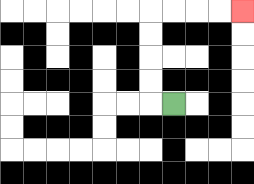{'start': '[7, 4]', 'end': '[10, 0]', 'path_directions': 'L,U,U,U,U,R,R,R,R', 'path_coordinates': '[[7, 4], [6, 4], [6, 3], [6, 2], [6, 1], [6, 0], [7, 0], [8, 0], [9, 0], [10, 0]]'}